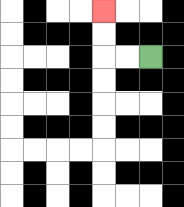{'start': '[6, 2]', 'end': '[4, 0]', 'path_directions': 'L,L,U,U', 'path_coordinates': '[[6, 2], [5, 2], [4, 2], [4, 1], [4, 0]]'}